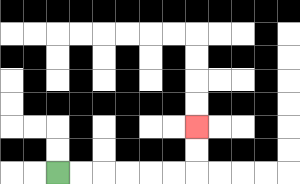{'start': '[2, 7]', 'end': '[8, 5]', 'path_directions': 'R,R,R,R,R,R,U,U', 'path_coordinates': '[[2, 7], [3, 7], [4, 7], [5, 7], [6, 7], [7, 7], [8, 7], [8, 6], [8, 5]]'}